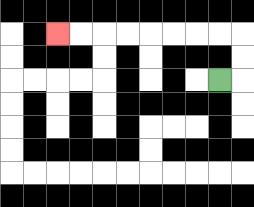{'start': '[9, 3]', 'end': '[2, 1]', 'path_directions': 'R,U,U,L,L,L,L,L,L,L,L', 'path_coordinates': '[[9, 3], [10, 3], [10, 2], [10, 1], [9, 1], [8, 1], [7, 1], [6, 1], [5, 1], [4, 1], [3, 1], [2, 1]]'}